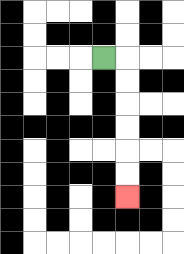{'start': '[4, 2]', 'end': '[5, 8]', 'path_directions': 'R,D,D,D,D,D,D', 'path_coordinates': '[[4, 2], [5, 2], [5, 3], [5, 4], [5, 5], [5, 6], [5, 7], [5, 8]]'}